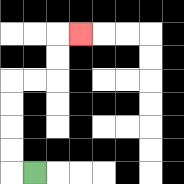{'start': '[1, 7]', 'end': '[3, 1]', 'path_directions': 'L,U,U,U,U,R,R,U,U,R', 'path_coordinates': '[[1, 7], [0, 7], [0, 6], [0, 5], [0, 4], [0, 3], [1, 3], [2, 3], [2, 2], [2, 1], [3, 1]]'}